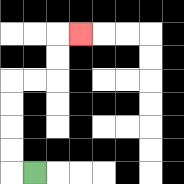{'start': '[1, 7]', 'end': '[3, 1]', 'path_directions': 'L,U,U,U,U,R,R,U,U,R', 'path_coordinates': '[[1, 7], [0, 7], [0, 6], [0, 5], [0, 4], [0, 3], [1, 3], [2, 3], [2, 2], [2, 1], [3, 1]]'}